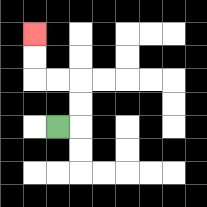{'start': '[2, 5]', 'end': '[1, 1]', 'path_directions': 'R,U,U,L,L,U,U', 'path_coordinates': '[[2, 5], [3, 5], [3, 4], [3, 3], [2, 3], [1, 3], [1, 2], [1, 1]]'}